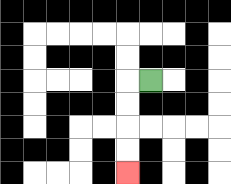{'start': '[6, 3]', 'end': '[5, 7]', 'path_directions': 'L,D,D,D,D', 'path_coordinates': '[[6, 3], [5, 3], [5, 4], [5, 5], [5, 6], [5, 7]]'}